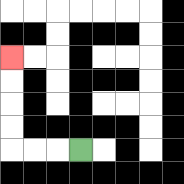{'start': '[3, 6]', 'end': '[0, 2]', 'path_directions': 'L,L,L,U,U,U,U', 'path_coordinates': '[[3, 6], [2, 6], [1, 6], [0, 6], [0, 5], [0, 4], [0, 3], [0, 2]]'}